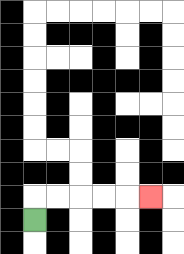{'start': '[1, 9]', 'end': '[6, 8]', 'path_directions': 'U,R,R,R,R,R', 'path_coordinates': '[[1, 9], [1, 8], [2, 8], [3, 8], [4, 8], [5, 8], [6, 8]]'}